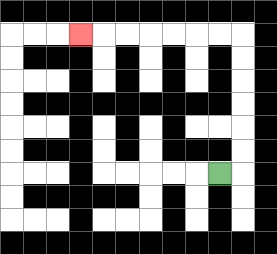{'start': '[9, 7]', 'end': '[3, 1]', 'path_directions': 'R,U,U,U,U,U,U,L,L,L,L,L,L,L', 'path_coordinates': '[[9, 7], [10, 7], [10, 6], [10, 5], [10, 4], [10, 3], [10, 2], [10, 1], [9, 1], [8, 1], [7, 1], [6, 1], [5, 1], [4, 1], [3, 1]]'}